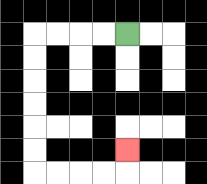{'start': '[5, 1]', 'end': '[5, 6]', 'path_directions': 'L,L,L,L,D,D,D,D,D,D,R,R,R,R,U', 'path_coordinates': '[[5, 1], [4, 1], [3, 1], [2, 1], [1, 1], [1, 2], [1, 3], [1, 4], [1, 5], [1, 6], [1, 7], [2, 7], [3, 7], [4, 7], [5, 7], [5, 6]]'}